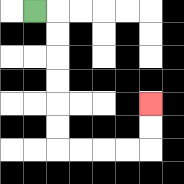{'start': '[1, 0]', 'end': '[6, 4]', 'path_directions': 'R,D,D,D,D,D,D,R,R,R,R,U,U', 'path_coordinates': '[[1, 0], [2, 0], [2, 1], [2, 2], [2, 3], [2, 4], [2, 5], [2, 6], [3, 6], [4, 6], [5, 6], [6, 6], [6, 5], [6, 4]]'}